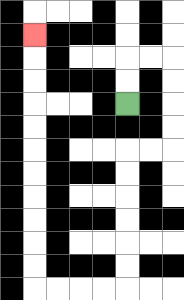{'start': '[5, 4]', 'end': '[1, 1]', 'path_directions': 'U,U,R,R,D,D,D,D,L,L,D,D,D,D,D,D,L,L,L,L,U,U,U,U,U,U,U,U,U,U,U', 'path_coordinates': '[[5, 4], [5, 3], [5, 2], [6, 2], [7, 2], [7, 3], [7, 4], [7, 5], [7, 6], [6, 6], [5, 6], [5, 7], [5, 8], [5, 9], [5, 10], [5, 11], [5, 12], [4, 12], [3, 12], [2, 12], [1, 12], [1, 11], [1, 10], [1, 9], [1, 8], [1, 7], [1, 6], [1, 5], [1, 4], [1, 3], [1, 2], [1, 1]]'}